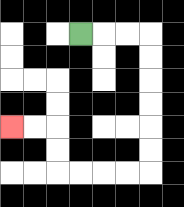{'start': '[3, 1]', 'end': '[0, 5]', 'path_directions': 'R,R,R,D,D,D,D,D,D,L,L,L,L,U,U,L,L', 'path_coordinates': '[[3, 1], [4, 1], [5, 1], [6, 1], [6, 2], [6, 3], [6, 4], [6, 5], [6, 6], [6, 7], [5, 7], [4, 7], [3, 7], [2, 7], [2, 6], [2, 5], [1, 5], [0, 5]]'}